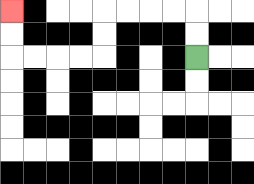{'start': '[8, 2]', 'end': '[0, 0]', 'path_directions': 'U,U,L,L,L,L,D,D,L,L,L,L,U,U', 'path_coordinates': '[[8, 2], [8, 1], [8, 0], [7, 0], [6, 0], [5, 0], [4, 0], [4, 1], [4, 2], [3, 2], [2, 2], [1, 2], [0, 2], [0, 1], [0, 0]]'}